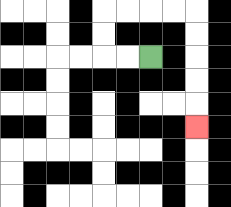{'start': '[6, 2]', 'end': '[8, 5]', 'path_directions': 'L,L,U,U,R,R,R,R,D,D,D,D,D', 'path_coordinates': '[[6, 2], [5, 2], [4, 2], [4, 1], [4, 0], [5, 0], [6, 0], [7, 0], [8, 0], [8, 1], [8, 2], [8, 3], [8, 4], [8, 5]]'}